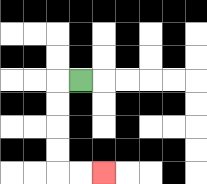{'start': '[3, 3]', 'end': '[4, 7]', 'path_directions': 'L,D,D,D,D,R,R', 'path_coordinates': '[[3, 3], [2, 3], [2, 4], [2, 5], [2, 6], [2, 7], [3, 7], [4, 7]]'}